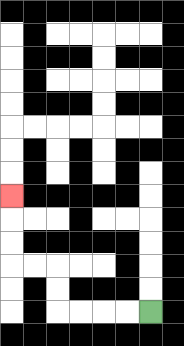{'start': '[6, 13]', 'end': '[0, 8]', 'path_directions': 'L,L,L,L,U,U,L,L,U,U,U', 'path_coordinates': '[[6, 13], [5, 13], [4, 13], [3, 13], [2, 13], [2, 12], [2, 11], [1, 11], [0, 11], [0, 10], [0, 9], [0, 8]]'}